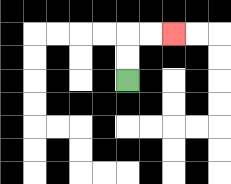{'start': '[5, 3]', 'end': '[7, 1]', 'path_directions': 'U,U,R,R', 'path_coordinates': '[[5, 3], [5, 2], [5, 1], [6, 1], [7, 1]]'}